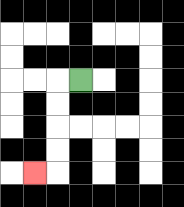{'start': '[3, 3]', 'end': '[1, 7]', 'path_directions': 'L,D,D,D,D,L', 'path_coordinates': '[[3, 3], [2, 3], [2, 4], [2, 5], [2, 6], [2, 7], [1, 7]]'}